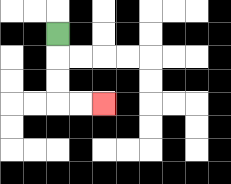{'start': '[2, 1]', 'end': '[4, 4]', 'path_directions': 'D,D,D,R,R', 'path_coordinates': '[[2, 1], [2, 2], [2, 3], [2, 4], [3, 4], [4, 4]]'}